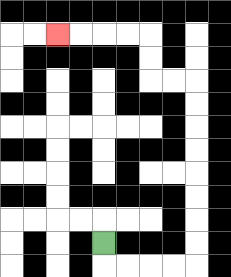{'start': '[4, 10]', 'end': '[2, 1]', 'path_directions': 'D,R,R,R,R,U,U,U,U,U,U,U,U,L,L,U,U,L,L,L,L', 'path_coordinates': '[[4, 10], [4, 11], [5, 11], [6, 11], [7, 11], [8, 11], [8, 10], [8, 9], [8, 8], [8, 7], [8, 6], [8, 5], [8, 4], [8, 3], [7, 3], [6, 3], [6, 2], [6, 1], [5, 1], [4, 1], [3, 1], [2, 1]]'}